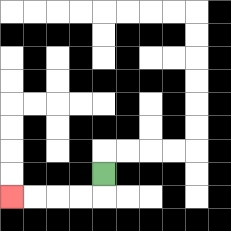{'start': '[4, 7]', 'end': '[0, 8]', 'path_directions': 'D,L,L,L,L', 'path_coordinates': '[[4, 7], [4, 8], [3, 8], [2, 8], [1, 8], [0, 8]]'}